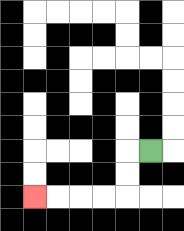{'start': '[6, 6]', 'end': '[1, 8]', 'path_directions': 'L,D,D,L,L,L,L', 'path_coordinates': '[[6, 6], [5, 6], [5, 7], [5, 8], [4, 8], [3, 8], [2, 8], [1, 8]]'}